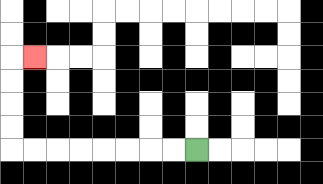{'start': '[8, 6]', 'end': '[1, 2]', 'path_directions': 'L,L,L,L,L,L,L,L,U,U,U,U,R', 'path_coordinates': '[[8, 6], [7, 6], [6, 6], [5, 6], [4, 6], [3, 6], [2, 6], [1, 6], [0, 6], [0, 5], [0, 4], [0, 3], [0, 2], [1, 2]]'}